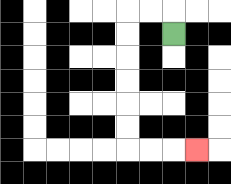{'start': '[7, 1]', 'end': '[8, 6]', 'path_directions': 'U,L,L,D,D,D,D,D,D,R,R,R', 'path_coordinates': '[[7, 1], [7, 0], [6, 0], [5, 0], [5, 1], [5, 2], [5, 3], [5, 4], [5, 5], [5, 6], [6, 6], [7, 6], [8, 6]]'}